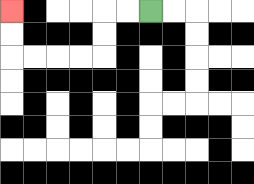{'start': '[6, 0]', 'end': '[0, 0]', 'path_directions': 'L,L,D,D,L,L,L,L,U,U', 'path_coordinates': '[[6, 0], [5, 0], [4, 0], [4, 1], [4, 2], [3, 2], [2, 2], [1, 2], [0, 2], [0, 1], [0, 0]]'}